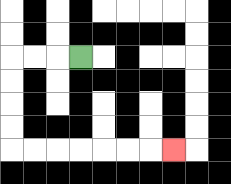{'start': '[3, 2]', 'end': '[7, 6]', 'path_directions': 'L,L,L,D,D,D,D,R,R,R,R,R,R,R', 'path_coordinates': '[[3, 2], [2, 2], [1, 2], [0, 2], [0, 3], [0, 4], [0, 5], [0, 6], [1, 6], [2, 6], [3, 6], [4, 6], [5, 6], [6, 6], [7, 6]]'}